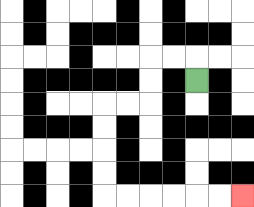{'start': '[8, 3]', 'end': '[10, 8]', 'path_directions': 'U,L,L,D,D,L,L,D,D,D,D,R,R,R,R,R,R', 'path_coordinates': '[[8, 3], [8, 2], [7, 2], [6, 2], [6, 3], [6, 4], [5, 4], [4, 4], [4, 5], [4, 6], [4, 7], [4, 8], [5, 8], [6, 8], [7, 8], [8, 8], [9, 8], [10, 8]]'}